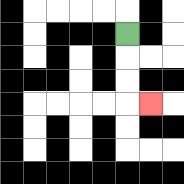{'start': '[5, 1]', 'end': '[6, 4]', 'path_directions': 'D,D,D,R', 'path_coordinates': '[[5, 1], [5, 2], [5, 3], [5, 4], [6, 4]]'}